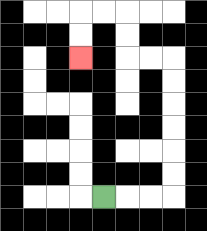{'start': '[4, 8]', 'end': '[3, 2]', 'path_directions': 'R,R,R,U,U,U,U,U,U,L,L,U,U,L,L,D,D', 'path_coordinates': '[[4, 8], [5, 8], [6, 8], [7, 8], [7, 7], [7, 6], [7, 5], [7, 4], [7, 3], [7, 2], [6, 2], [5, 2], [5, 1], [5, 0], [4, 0], [3, 0], [3, 1], [3, 2]]'}